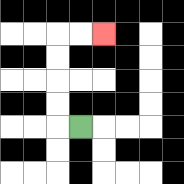{'start': '[3, 5]', 'end': '[4, 1]', 'path_directions': 'L,U,U,U,U,R,R', 'path_coordinates': '[[3, 5], [2, 5], [2, 4], [2, 3], [2, 2], [2, 1], [3, 1], [4, 1]]'}